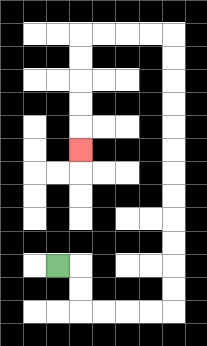{'start': '[2, 11]', 'end': '[3, 6]', 'path_directions': 'R,D,D,R,R,R,R,U,U,U,U,U,U,U,U,U,U,U,U,L,L,L,L,D,D,D,D,D', 'path_coordinates': '[[2, 11], [3, 11], [3, 12], [3, 13], [4, 13], [5, 13], [6, 13], [7, 13], [7, 12], [7, 11], [7, 10], [7, 9], [7, 8], [7, 7], [7, 6], [7, 5], [7, 4], [7, 3], [7, 2], [7, 1], [6, 1], [5, 1], [4, 1], [3, 1], [3, 2], [3, 3], [3, 4], [3, 5], [3, 6]]'}